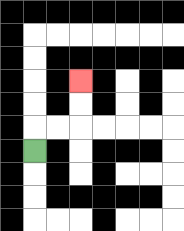{'start': '[1, 6]', 'end': '[3, 3]', 'path_directions': 'U,R,R,U,U', 'path_coordinates': '[[1, 6], [1, 5], [2, 5], [3, 5], [3, 4], [3, 3]]'}